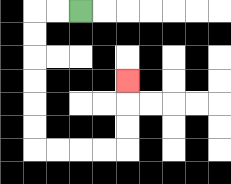{'start': '[3, 0]', 'end': '[5, 3]', 'path_directions': 'L,L,D,D,D,D,D,D,R,R,R,R,U,U,U', 'path_coordinates': '[[3, 0], [2, 0], [1, 0], [1, 1], [1, 2], [1, 3], [1, 4], [1, 5], [1, 6], [2, 6], [3, 6], [4, 6], [5, 6], [5, 5], [5, 4], [5, 3]]'}